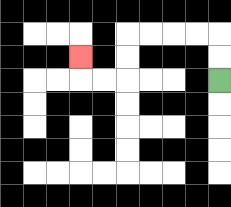{'start': '[9, 3]', 'end': '[3, 2]', 'path_directions': 'U,U,L,L,L,L,D,D,L,L,U', 'path_coordinates': '[[9, 3], [9, 2], [9, 1], [8, 1], [7, 1], [6, 1], [5, 1], [5, 2], [5, 3], [4, 3], [3, 3], [3, 2]]'}